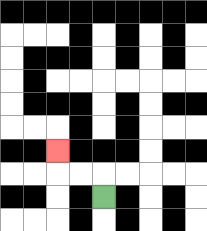{'start': '[4, 8]', 'end': '[2, 6]', 'path_directions': 'U,L,L,U', 'path_coordinates': '[[4, 8], [4, 7], [3, 7], [2, 7], [2, 6]]'}